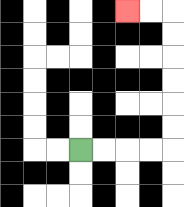{'start': '[3, 6]', 'end': '[5, 0]', 'path_directions': 'R,R,R,R,U,U,U,U,U,U,L,L', 'path_coordinates': '[[3, 6], [4, 6], [5, 6], [6, 6], [7, 6], [7, 5], [7, 4], [7, 3], [7, 2], [7, 1], [7, 0], [6, 0], [5, 0]]'}